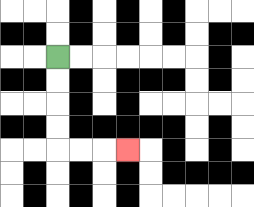{'start': '[2, 2]', 'end': '[5, 6]', 'path_directions': 'D,D,D,D,R,R,R', 'path_coordinates': '[[2, 2], [2, 3], [2, 4], [2, 5], [2, 6], [3, 6], [4, 6], [5, 6]]'}